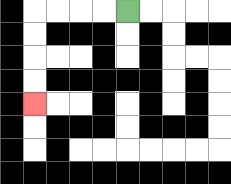{'start': '[5, 0]', 'end': '[1, 4]', 'path_directions': 'L,L,L,L,D,D,D,D', 'path_coordinates': '[[5, 0], [4, 0], [3, 0], [2, 0], [1, 0], [1, 1], [1, 2], [1, 3], [1, 4]]'}